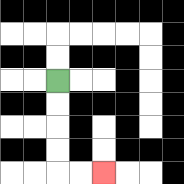{'start': '[2, 3]', 'end': '[4, 7]', 'path_directions': 'D,D,D,D,R,R', 'path_coordinates': '[[2, 3], [2, 4], [2, 5], [2, 6], [2, 7], [3, 7], [4, 7]]'}